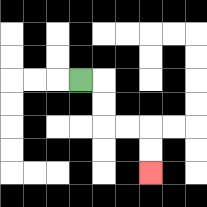{'start': '[3, 3]', 'end': '[6, 7]', 'path_directions': 'R,D,D,R,R,D,D', 'path_coordinates': '[[3, 3], [4, 3], [4, 4], [4, 5], [5, 5], [6, 5], [6, 6], [6, 7]]'}